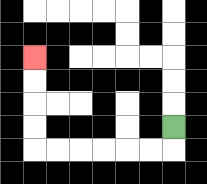{'start': '[7, 5]', 'end': '[1, 2]', 'path_directions': 'D,L,L,L,L,L,L,U,U,U,U', 'path_coordinates': '[[7, 5], [7, 6], [6, 6], [5, 6], [4, 6], [3, 6], [2, 6], [1, 6], [1, 5], [1, 4], [1, 3], [1, 2]]'}